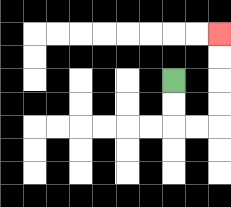{'start': '[7, 3]', 'end': '[9, 1]', 'path_directions': 'D,D,R,R,U,U,U,U', 'path_coordinates': '[[7, 3], [7, 4], [7, 5], [8, 5], [9, 5], [9, 4], [9, 3], [9, 2], [9, 1]]'}